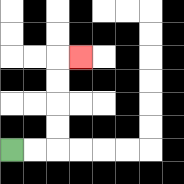{'start': '[0, 6]', 'end': '[3, 2]', 'path_directions': 'R,R,U,U,U,U,R', 'path_coordinates': '[[0, 6], [1, 6], [2, 6], [2, 5], [2, 4], [2, 3], [2, 2], [3, 2]]'}